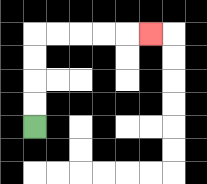{'start': '[1, 5]', 'end': '[6, 1]', 'path_directions': 'U,U,U,U,R,R,R,R,R', 'path_coordinates': '[[1, 5], [1, 4], [1, 3], [1, 2], [1, 1], [2, 1], [3, 1], [4, 1], [5, 1], [6, 1]]'}